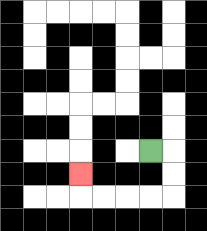{'start': '[6, 6]', 'end': '[3, 7]', 'path_directions': 'R,D,D,L,L,L,L,U', 'path_coordinates': '[[6, 6], [7, 6], [7, 7], [7, 8], [6, 8], [5, 8], [4, 8], [3, 8], [3, 7]]'}